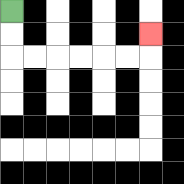{'start': '[0, 0]', 'end': '[6, 1]', 'path_directions': 'D,D,R,R,R,R,R,R,U', 'path_coordinates': '[[0, 0], [0, 1], [0, 2], [1, 2], [2, 2], [3, 2], [4, 2], [5, 2], [6, 2], [6, 1]]'}